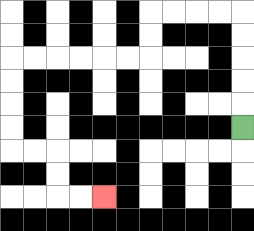{'start': '[10, 5]', 'end': '[4, 8]', 'path_directions': 'U,U,U,U,U,L,L,L,L,D,D,L,L,L,L,L,L,D,D,D,D,R,R,D,D,R,R', 'path_coordinates': '[[10, 5], [10, 4], [10, 3], [10, 2], [10, 1], [10, 0], [9, 0], [8, 0], [7, 0], [6, 0], [6, 1], [6, 2], [5, 2], [4, 2], [3, 2], [2, 2], [1, 2], [0, 2], [0, 3], [0, 4], [0, 5], [0, 6], [1, 6], [2, 6], [2, 7], [2, 8], [3, 8], [4, 8]]'}